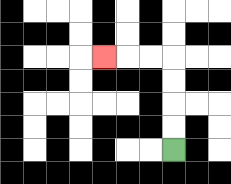{'start': '[7, 6]', 'end': '[4, 2]', 'path_directions': 'U,U,U,U,L,L,L', 'path_coordinates': '[[7, 6], [7, 5], [7, 4], [7, 3], [7, 2], [6, 2], [5, 2], [4, 2]]'}